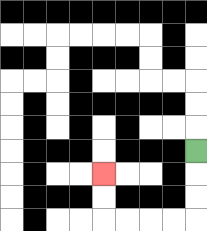{'start': '[8, 6]', 'end': '[4, 7]', 'path_directions': 'D,D,D,L,L,L,L,U,U', 'path_coordinates': '[[8, 6], [8, 7], [8, 8], [8, 9], [7, 9], [6, 9], [5, 9], [4, 9], [4, 8], [4, 7]]'}